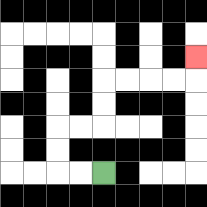{'start': '[4, 7]', 'end': '[8, 2]', 'path_directions': 'L,L,U,U,R,R,U,U,R,R,R,R,U', 'path_coordinates': '[[4, 7], [3, 7], [2, 7], [2, 6], [2, 5], [3, 5], [4, 5], [4, 4], [4, 3], [5, 3], [6, 3], [7, 3], [8, 3], [8, 2]]'}